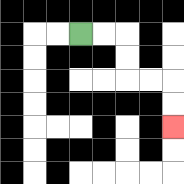{'start': '[3, 1]', 'end': '[7, 5]', 'path_directions': 'R,R,D,D,R,R,D,D', 'path_coordinates': '[[3, 1], [4, 1], [5, 1], [5, 2], [5, 3], [6, 3], [7, 3], [7, 4], [7, 5]]'}